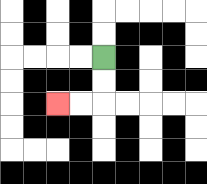{'start': '[4, 2]', 'end': '[2, 4]', 'path_directions': 'D,D,L,L', 'path_coordinates': '[[4, 2], [4, 3], [4, 4], [3, 4], [2, 4]]'}